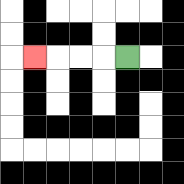{'start': '[5, 2]', 'end': '[1, 2]', 'path_directions': 'L,L,L,L', 'path_coordinates': '[[5, 2], [4, 2], [3, 2], [2, 2], [1, 2]]'}